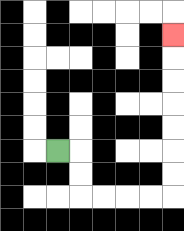{'start': '[2, 6]', 'end': '[7, 1]', 'path_directions': 'R,D,D,R,R,R,R,U,U,U,U,U,U,U', 'path_coordinates': '[[2, 6], [3, 6], [3, 7], [3, 8], [4, 8], [5, 8], [6, 8], [7, 8], [7, 7], [7, 6], [7, 5], [7, 4], [7, 3], [7, 2], [7, 1]]'}